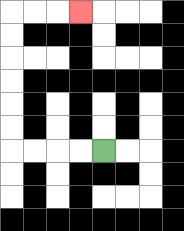{'start': '[4, 6]', 'end': '[3, 0]', 'path_directions': 'L,L,L,L,U,U,U,U,U,U,R,R,R', 'path_coordinates': '[[4, 6], [3, 6], [2, 6], [1, 6], [0, 6], [0, 5], [0, 4], [0, 3], [0, 2], [0, 1], [0, 0], [1, 0], [2, 0], [3, 0]]'}